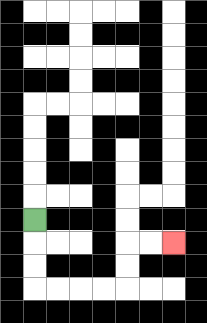{'start': '[1, 9]', 'end': '[7, 10]', 'path_directions': 'D,D,D,R,R,R,R,U,U,R,R', 'path_coordinates': '[[1, 9], [1, 10], [1, 11], [1, 12], [2, 12], [3, 12], [4, 12], [5, 12], [5, 11], [5, 10], [6, 10], [7, 10]]'}